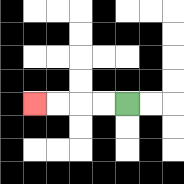{'start': '[5, 4]', 'end': '[1, 4]', 'path_directions': 'L,L,L,L', 'path_coordinates': '[[5, 4], [4, 4], [3, 4], [2, 4], [1, 4]]'}